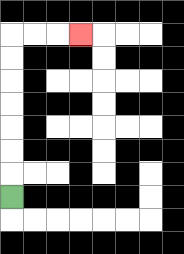{'start': '[0, 8]', 'end': '[3, 1]', 'path_directions': 'U,U,U,U,U,U,U,R,R,R', 'path_coordinates': '[[0, 8], [0, 7], [0, 6], [0, 5], [0, 4], [0, 3], [0, 2], [0, 1], [1, 1], [2, 1], [3, 1]]'}